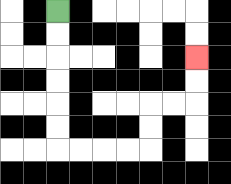{'start': '[2, 0]', 'end': '[8, 2]', 'path_directions': 'D,D,D,D,D,D,R,R,R,R,U,U,R,R,U,U', 'path_coordinates': '[[2, 0], [2, 1], [2, 2], [2, 3], [2, 4], [2, 5], [2, 6], [3, 6], [4, 6], [5, 6], [6, 6], [6, 5], [6, 4], [7, 4], [8, 4], [8, 3], [8, 2]]'}